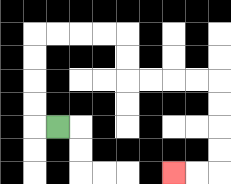{'start': '[2, 5]', 'end': '[7, 7]', 'path_directions': 'L,U,U,U,U,R,R,R,R,D,D,R,R,R,R,D,D,D,D,L,L', 'path_coordinates': '[[2, 5], [1, 5], [1, 4], [1, 3], [1, 2], [1, 1], [2, 1], [3, 1], [4, 1], [5, 1], [5, 2], [5, 3], [6, 3], [7, 3], [8, 3], [9, 3], [9, 4], [9, 5], [9, 6], [9, 7], [8, 7], [7, 7]]'}